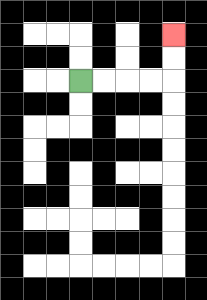{'start': '[3, 3]', 'end': '[7, 1]', 'path_directions': 'R,R,R,R,U,U', 'path_coordinates': '[[3, 3], [4, 3], [5, 3], [6, 3], [7, 3], [7, 2], [7, 1]]'}